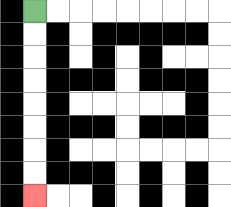{'start': '[1, 0]', 'end': '[1, 8]', 'path_directions': 'D,D,D,D,D,D,D,D', 'path_coordinates': '[[1, 0], [1, 1], [1, 2], [1, 3], [1, 4], [1, 5], [1, 6], [1, 7], [1, 8]]'}